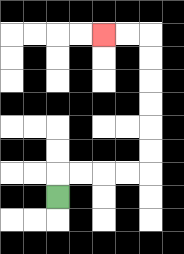{'start': '[2, 8]', 'end': '[4, 1]', 'path_directions': 'U,R,R,R,R,U,U,U,U,U,U,L,L', 'path_coordinates': '[[2, 8], [2, 7], [3, 7], [4, 7], [5, 7], [6, 7], [6, 6], [6, 5], [6, 4], [6, 3], [6, 2], [6, 1], [5, 1], [4, 1]]'}